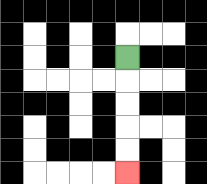{'start': '[5, 2]', 'end': '[5, 7]', 'path_directions': 'D,D,D,D,D', 'path_coordinates': '[[5, 2], [5, 3], [5, 4], [5, 5], [5, 6], [5, 7]]'}